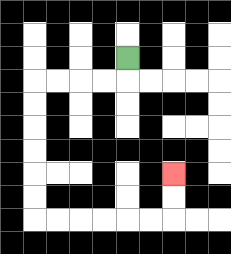{'start': '[5, 2]', 'end': '[7, 7]', 'path_directions': 'D,L,L,L,L,D,D,D,D,D,D,R,R,R,R,R,R,U,U', 'path_coordinates': '[[5, 2], [5, 3], [4, 3], [3, 3], [2, 3], [1, 3], [1, 4], [1, 5], [1, 6], [1, 7], [1, 8], [1, 9], [2, 9], [3, 9], [4, 9], [5, 9], [6, 9], [7, 9], [7, 8], [7, 7]]'}